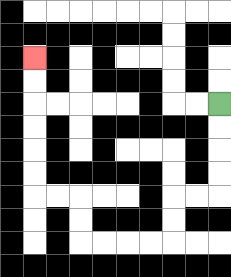{'start': '[9, 4]', 'end': '[1, 2]', 'path_directions': 'D,D,D,D,L,L,D,D,L,L,L,L,U,U,L,L,U,U,U,U,U,U', 'path_coordinates': '[[9, 4], [9, 5], [9, 6], [9, 7], [9, 8], [8, 8], [7, 8], [7, 9], [7, 10], [6, 10], [5, 10], [4, 10], [3, 10], [3, 9], [3, 8], [2, 8], [1, 8], [1, 7], [1, 6], [1, 5], [1, 4], [1, 3], [1, 2]]'}